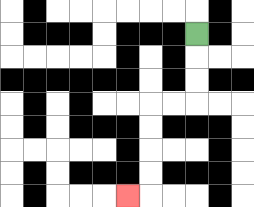{'start': '[8, 1]', 'end': '[5, 8]', 'path_directions': 'D,D,D,L,L,D,D,D,D,L', 'path_coordinates': '[[8, 1], [8, 2], [8, 3], [8, 4], [7, 4], [6, 4], [6, 5], [6, 6], [6, 7], [6, 8], [5, 8]]'}